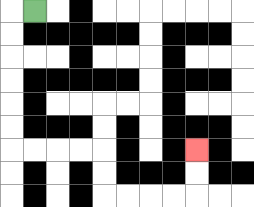{'start': '[1, 0]', 'end': '[8, 6]', 'path_directions': 'L,D,D,D,D,D,D,R,R,R,R,D,D,R,R,R,R,U,U', 'path_coordinates': '[[1, 0], [0, 0], [0, 1], [0, 2], [0, 3], [0, 4], [0, 5], [0, 6], [1, 6], [2, 6], [3, 6], [4, 6], [4, 7], [4, 8], [5, 8], [6, 8], [7, 8], [8, 8], [8, 7], [8, 6]]'}